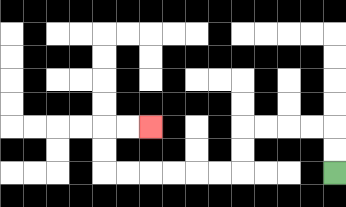{'start': '[14, 7]', 'end': '[6, 5]', 'path_directions': 'U,U,L,L,L,L,D,D,L,L,L,L,L,L,U,U,R,R', 'path_coordinates': '[[14, 7], [14, 6], [14, 5], [13, 5], [12, 5], [11, 5], [10, 5], [10, 6], [10, 7], [9, 7], [8, 7], [7, 7], [6, 7], [5, 7], [4, 7], [4, 6], [4, 5], [5, 5], [6, 5]]'}